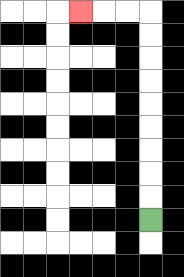{'start': '[6, 9]', 'end': '[3, 0]', 'path_directions': 'U,U,U,U,U,U,U,U,U,L,L,L', 'path_coordinates': '[[6, 9], [6, 8], [6, 7], [6, 6], [6, 5], [6, 4], [6, 3], [6, 2], [6, 1], [6, 0], [5, 0], [4, 0], [3, 0]]'}